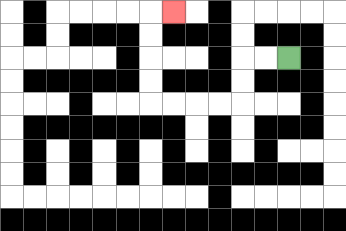{'start': '[12, 2]', 'end': '[7, 0]', 'path_directions': 'L,L,D,D,L,L,L,L,U,U,U,U,R', 'path_coordinates': '[[12, 2], [11, 2], [10, 2], [10, 3], [10, 4], [9, 4], [8, 4], [7, 4], [6, 4], [6, 3], [6, 2], [6, 1], [6, 0], [7, 0]]'}